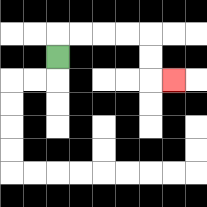{'start': '[2, 2]', 'end': '[7, 3]', 'path_directions': 'U,R,R,R,R,D,D,R', 'path_coordinates': '[[2, 2], [2, 1], [3, 1], [4, 1], [5, 1], [6, 1], [6, 2], [6, 3], [7, 3]]'}